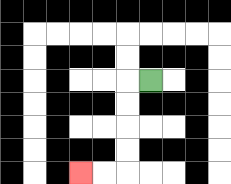{'start': '[6, 3]', 'end': '[3, 7]', 'path_directions': 'L,D,D,D,D,L,L', 'path_coordinates': '[[6, 3], [5, 3], [5, 4], [5, 5], [5, 6], [5, 7], [4, 7], [3, 7]]'}